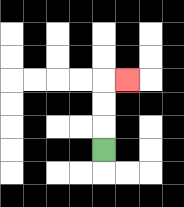{'start': '[4, 6]', 'end': '[5, 3]', 'path_directions': 'U,U,U,R', 'path_coordinates': '[[4, 6], [4, 5], [4, 4], [4, 3], [5, 3]]'}